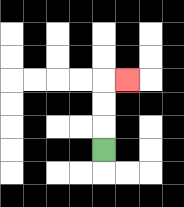{'start': '[4, 6]', 'end': '[5, 3]', 'path_directions': 'U,U,U,R', 'path_coordinates': '[[4, 6], [4, 5], [4, 4], [4, 3], [5, 3]]'}